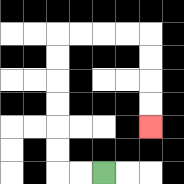{'start': '[4, 7]', 'end': '[6, 5]', 'path_directions': 'L,L,U,U,U,U,U,U,R,R,R,R,D,D,D,D', 'path_coordinates': '[[4, 7], [3, 7], [2, 7], [2, 6], [2, 5], [2, 4], [2, 3], [2, 2], [2, 1], [3, 1], [4, 1], [5, 1], [6, 1], [6, 2], [6, 3], [6, 4], [6, 5]]'}